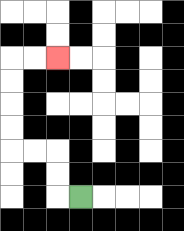{'start': '[3, 8]', 'end': '[2, 2]', 'path_directions': 'L,U,U,L,L,U,U,U,U,R,R', 'path_coordinates': '[[3, 8], [2, 8], [2, 7], [2, 6], [1, 6], [0, 6], [0, 5], [0, 4], [0, 3], [0, 2], [1, 2], [2, 2]]'}